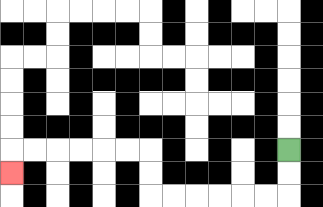{'start': '[12, 6]', 'end': '[0, 7]', 'path_directions': 'D,D,L,L,L,L,L,L,U,U,L,L,L,L,L,L,D', 'path_coordinates': '[[12, 6], [12, 7], [12, 8], [11, 8], [10, 8], [9, 8], [8, 8], [7, 8], [6, 8], [6, 7], [6, 6], [5, 6], [4, 6], [3, 6], [2, 6], [1, 6], [0, 6], [0, 7]]'}